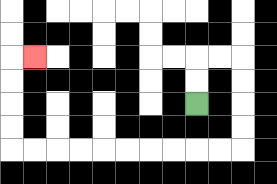{'start': '[8, 4]', 'end': '[1, 2]', 'path_directions': 'U,U,R,R,D,D,D,D,L,L,L,L,L,L,L,L,L,L,U,U,U,U,R', 'path_coordinates': '[[8, 4], [8, 3], [8, 2], [9, 2], [10, 2], [10, 3], [10, 4], [10, 5], [10, 6], [9, 6], [8, 6], [7, 6], [6, 6], [5, 6], [4, 6], [3, 6], [2, 6], [1, 6], [0, 6], [0, 5], [0, 4], [0, 3], [0, 2], [1, 2]]'}